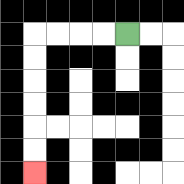{'start': '[5, 1]', 'end': '[1, 7]', 'path_directions': 'L,L,L,L,D,D,D,D,D,D', 'path_coordinates': '[[5, 1], [4, 1], [3, 1], [2, 1], [1, 1], [1, 2], [1, 3], [1, 4], [1, 5], [1, 6], [1, 7]]'}